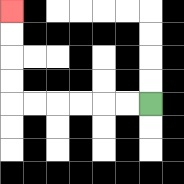{'start': '[6, 4]', 'end': '[0, 0]', 'path_directions': 'L,L,L,L,L,L,U,U,U,U', 'path_coordinates': '[[6, 4], [5, 4], [4, 4], [3, 4], [2, 4], [1, 4], [0, 4], [0, 3], [0, 2], [0, 1], [0, 0]]'}